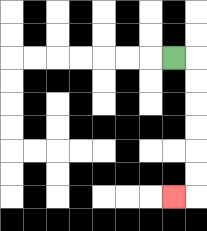{'start': '[7, 2]', 'end': '[7, 8]', 'path_directions': 'R,D,D,D,D,D,D,L', 'path_coordinates': '[[7, 2], [8, 2], [8, 3], [8, 4], [8, 5], [8, 6], [8, 7], [8, 8], [7, 8]]'}